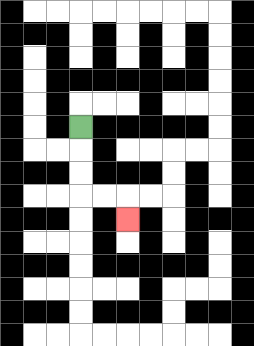{'start': '[3, 5]', 'end': '[5, 9]', 'path_directions': 'D,D,D,R,R,D', 'path_coordinates': '[[3, 5], [3, 6], [3, 7], [3, 8], [4, 8], [5, 8], [5, 9]]'}